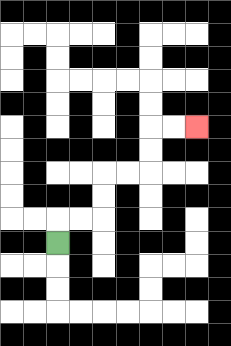{'start': '[2, 10]', 'end': '[8, 5]', 'path_directions': 'U,R,R,U,U,R,R,U,U,R,R', 'path_coordinates': '[[2, 10], [2, 9], [3, 9], [4, 9], [4, 8], [4, 7], [5, 7], [6, 7], [6, 6], [6, 5], [7, 5], [8, 5]]'}